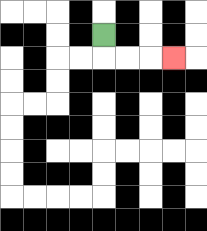{'start': '[4, 1]', 'end': '[7, 2]', 'path_directions': 'D,R,R,R', 'path_coordinates': '[[4, 1], [4, 2], [5, 2], [6, 2], [7, 2]]'}